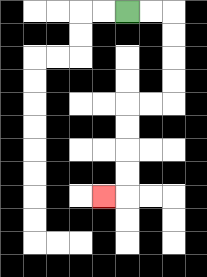{'start': '[5, 0]', 'end': '[4, 8]', 'path_directions': 'R,R,D,D,D,D,L,L,D,D,D,D,L', 'path_coordinates': '[[5, 0], [6, 0], [7, 0], [7, 1], [7, 2], [7, 3], [7, 4], [6, 4], [5, 4], [5, 5], [5, 6], [5, 7], [5, 8], [4, 8]]'}